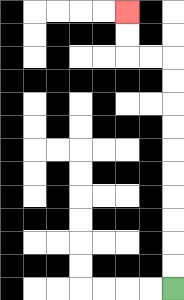{'start': '[7, 12]', 'end': '[5, 0]', 'path_directions': 'U,U,U,U,U,U,U,U,U,U,L,L,U,U', 'path_coordinates': '[[7, 12], [7, 11], [7, 10], [7, 9], [7, 8], [7, 7], [7, 6], [7, 5], [7, 4], [7, 3], [7, 2], [6, 2], [5, 2], [5, 1], [5, 0]]'}